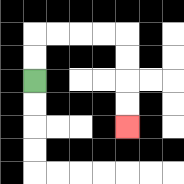{'start': '[1, 3]', 'end': '[5, 5]', 'path_directions': 'U,U,R,R,R,R,D,D,D,D', 'path_coordinates': '[[1, 3], [1, 2], [1, 1], [2, 1], [3, 1], [4, 1], [5, 1], [5, 2], [5, 3], [5, 4], [5, 5]]'}